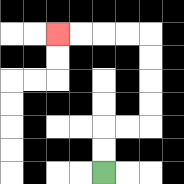{'start': '[4, 7]', 'end': '[2, 1]', 'path_directions': 'U,U,R,R,U,U,U,U,L,L,L,L', 'path_coordinates': '[[4, 7], [4, 6], [4, 5], [5, 5], [6, 5], [6, 4], [6, 3], [6, 2], [6, 1], [5, 1], [4, 1], [3, 1], [2, 1]]'}